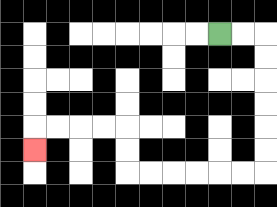{'start': '[9, 1]', 'end': '[1, 6]', 'path_directions': 'R,R,D,D,D,D,D,D,L,L,L,L,L,L,U,U,L,L,L,L,D', 'path_coordinates': '[[9, 1], [10, 1], [11, 1], [11, 2], [11, 3], [11, 4], [11, 5], [11, 6], [11, 7], [10, 7], [9, 7], [8, 7], [7, 7], [6, 7], [5, 7], [5, 6], [5, 5], [4, 5], [3, 5], [2, 5], [1, 5], [1, 6]]'}